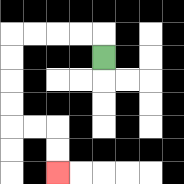{'start': '[4, 2]', 'end': '[2, 7]', 'path_directions': 'U,L,L,L,L,D,D,D,D,R,R,D,D', 'path_coordinates': '[[4, 2], [4, 1], [3, 1], [2, 1], [1, 1], [0, 1], [0, 2], [0, 3], [0, 4], [0, 5], [1, 5], [2, 5], [2, 6], [2, 7]]'}